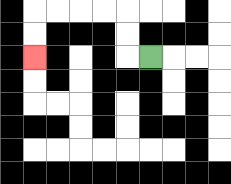{'start': '[6, 2]', 'end': '[1, 2]', 'path_directions': 'L,U,U,L,L,L,L,D,D', 'path_coordinates': '[[6, 2], [5, 2], [5, 1], [5, 0], [4, 0], [3, 0], [2, 0], [1, 0], [1, 1], [1, 2]]'}